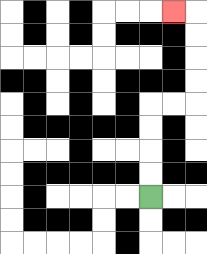{'start': '[6, 8]', 'end': '[7, 0]', 'path_directions': 'U,U,U,U,R,R,U,U,U,U,L', 'path_coordinates': '[[6, 8], [6, 7], [6, 6], [6, 5], [6, 4], [7, 4], [8, 4], [8, 3], [8, 2], [8, 1], [8, 0], [7, 0]]'}